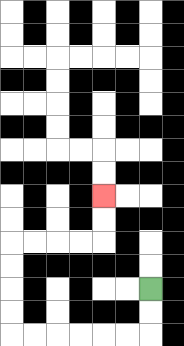{'start': '[6, 12]', 'end': '[4, 8]', 'path_directions': 'D,D,L,L,L,L,L,L,U,U,U,U,R,R,R,R,U,U', 'path_coordinates': '[[6, 12], [6, 13], [6, 14], [5, 14], [4, 14], [3, 14], [2, 14], [1, 14], [0, 14], [0, 13], [0, 12], [0, 11], [0, 10], [1, 10], [2, 10], [3, 10], [4, 10], [4, 9], [4, 8]]'}